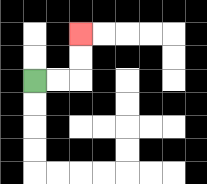{'start': '[1, 3]', 'end': '[3, 1]', 'path_directions': 'R,R,U,U', 'path_coordinates': '[[1, 3], [2, 3], [3, 3], [3, 2], [3, 1]]'}